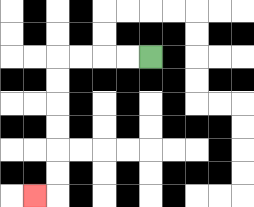{'start': '[6, 2]', 'end': '[1, 8]', 'path_directions': 'L,L,L,L,D,D,D,D,D,D,L', 'path_coordinates': '[[6, 2], [5, 2], [4, 2], [3, 2], [2, 2], [2, 3], [2, 4], [2, 5], [2, 6], [2, 7], [2, 8], [1, 8]]'}